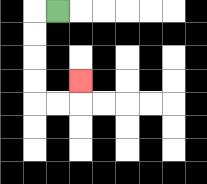{'start': '[2, 0]', 'end': '[3, 3]', 'path_directions': 'L,D,D,D,D,R,R,U', 'path_coordinates': '[[2, 0], [1, 0], [1, 1], [1, 2], [1, 3], [1, 4], [2, 4], [3, 4], [3, 3]]'}